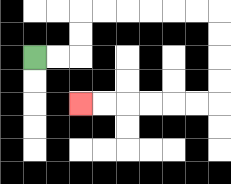{'start': '[1, 2]', 'end': '[3, 4]', 'path_directions': 'R,R,U,U,R,R,R,R,R,R,D,D,D,D,L,L,L,L,L,L', 'path_coordinates': '[[1, 2], [2, 2], [3, 2], [3, 1], [3, 0], [4, 0], [5, 0], [6, 0], [7, 0], [8, 0], [9, 0], [9, 1], [9, 2], [9, 3], [9, 4], [8, 4], [7, 4], [6, 4], [5, 4], [4, 4], [3, 4]]'}